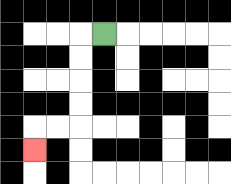{'start': '[4, 1]', 'end': '[1, 6]', 'path_directions': 'L,D,D,D,D,L,L,D', 'path_coordinates': '[[4, 1], [3, 1], [3, 2], [3, 3], [3, 4], [3, 5], [2, 5], [1, 5], [1, 6]]'}